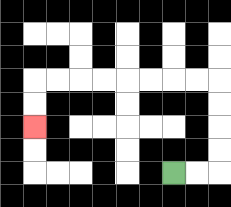{'start': '[7, 7]', 'end': '[1, 5]', 'path_directions': 'R,R,U,U,U,U,L,L,L,L,L,L,L,L,D,D', 'path_coordinates': '[[7, 7], [8, 7], [9, 7], [9, 6], [9, 5], [9, 4], [9, 3], [8, 3], [7, 3], [6, 3], [5, 3], [4, 3], [3, 3], [2, 3], [1, 3], [1, 4], [1, 5]]'}